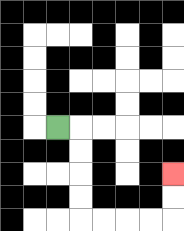{'start': '[2, 5]', 'end': '[7, 7]', 'path_directions': 'R,D,D,D,D,R,R,R,R,U,U', 'path_coordinates': '[[2, 5], [3, 5], [3, 6], [3, 7], [3, 8], [3, 9], [4, 9], [5, 9], [6, 9], [7, 9], [7, 8], [7, 7]]'}